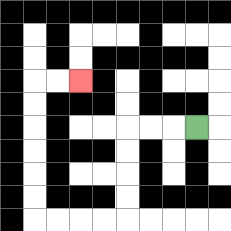{'start': '[8, 5]', 'end': '[3, 3]', 'path_directions': 'L,L,L,D,D,D,D,L,L,L,L,U,U,U,U,U,U,R,R', 'path_coordinates': '[[8, 5], [7, 5], [6, 5], [5, 5], [5, 6], [5, 7], [5, 8], [5, 9], [4, 9], [3, 9], [2, 9], [1, 9], [1, 8], [1, 7], [1, 6], [1, 5], [1, 4], [1, 3], [2, 3], [3, 3]]'}